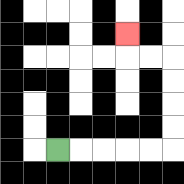{'start': '[2, 6]', 'end': '[5, 1]', 'path_directions': 'R,R,R,R,R,U,U,U,U,L,L,U', 'path_coordinates': '[[2, 6], [3, 6], [4, 6], [5, 6], [6, 6], [7, 6], [7, 5], [7, 4], [7, 3], [7, 2], [6, 2], [5, 2], [5, 1]]'}